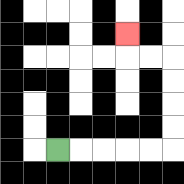{'start': '[2, 6]', 'end': '[5, 1]', 'path_directions': 'R,R,R,R,R,U,U,U,U,L,L,U', 'path_coordinates': '[[2, 6], [3, 6], [4, 6], [5, 6], [6, 6], [7, 6], [7, 5], [7, 4], [7, 3], [7, 2], [6, 2], [5, 2], [5, 1]]'}